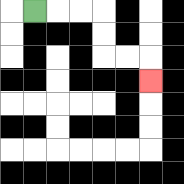{'start': '[1, 0]', 'end': '[6, 3]', 'path_directions': 'R,R,R,D,D,R,R,D', 'path_coordinates': '[[1, 0], [2, 0], [3, 0], [4, 0], [4, 1], [4, 2], [5, 2], [6, 2], [6, 3]]'}